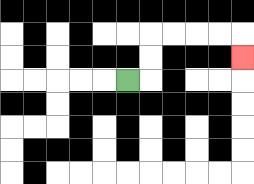{'start': '[5, 3]', 'end': '[10, 2]', 'path_directions': 'R,U,U,R,R,R,R,D', 'path_coordinates': '[[5, 3], [6, 3], [6, 2], [6, 1], [7, 1], [8, 1], [9, 1], [10, 1], [10, 2]]'}